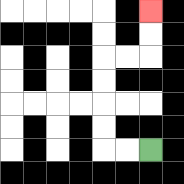{'start': '[6, 6]', 'end': '[6, 0]', 'path_directions': 'L,L,U,U,U,U,R,R,U,U', 'path_coordinates': '[[6, 6], [5, 6], [4, 6], [4, 5], [4, 4], [4, 3], [4, 2], [5, 2], [6, 2], [6, 1], [6, 0]]'}